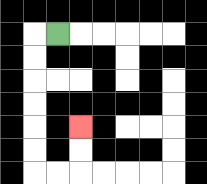{'start': '[2, 1]', 'end': '[3, 5]', 'path_directions': 'L,D,D,D,D,D,D,R,R,U,U', 'path_coordinates': '[[2, 1], [1, 1], [1, 2], [1, 3], [1, 4], [1, 5], [1, 6], [1, 7], [2, 7], [3, 7], [3, 6], [3, 5]]'}